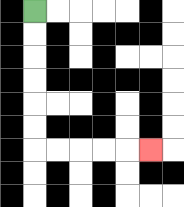{'start': '[1, 0]', 'end': '[6, 6]', 'path_directions': 'D,D,D,D,D,D,R,R,R,R,R', 'path_coordinates': '[[1, 0], [1, 1], [1, 2], [1, 3], [1, 4], [1, 5], [1, 6], [2, 6], [3, 6], [4, 6], [5, 6], [6, 6]]'}